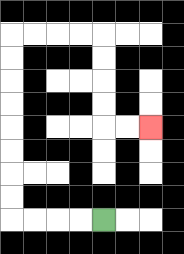{'start': '[4, 9]', 'end': '[6, 5]', 'path_directions': 'L,L,L,L,U,U,U,U,U,U,U,U,R,R,R,R,D,D,D,D,R,R', 'path_coordinates': '[[4, 9], [3, 9], [2, 9], [1, 9], [0, 9], [0, 8], [0, 7], [0, 6], [0, 5], [0, 4], [0, 3], [0, 2], [0, 1], [1, 1], [2, 1], [3, 1], [4, 1], [4, 2], [4, 3], [4, 4], [4, 5], [5, 5], [6, 5]]'}